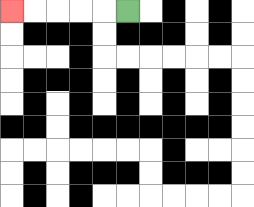{'start': '[5, 0]', 'end': '[0, 0]', 'path_directions': 'L,L,L,L,L', 'path_coordinates': '[[5, 0], [4, 0], [3, 0], [2, 0], [1, 0], [0, 0]]'}